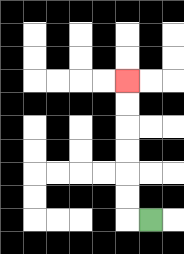{'start': '[6, 9]', 'end': '[5, 3]', 'path_directions': 'L,U,U,U,U,U,U', 'path_coordinates': '[[6, 9], [5, 9], [5, 8], [5, 7], [5, 6], [5, 5], [5, 4], [5, 3]]'}